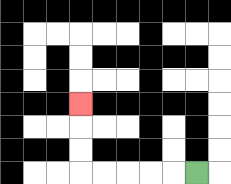{'start': '[8, 7]', 'end': '[3, 4]', 'path_directions': 'L,L,L,L,L,U,U,U', 'path_coordinates': '[[8, 7], [7, 7], [6, 7], [5, 7], [4, 7], [3, 7], [3, 6], [3, 5], [3, 4]]'}